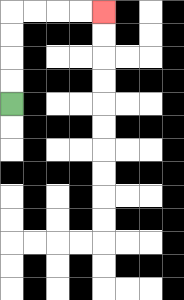{'start': '[0, 4]', 'end': '[4, 0]', 'path_directions': 'U,U,U,U,R,R,R,R', 'path_coordinates': '[[0, 4], [0, 3], [0, 2], [0, 1], [0, 0], [1, 0], [2, 0], [3, 0], [4, 0]]'}